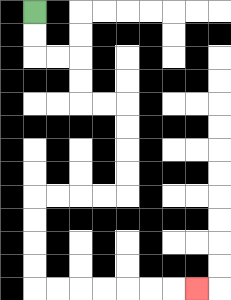{'start': '[1, 0]', 'end': '[8, 12]', 'path_directions': 'D,D,R,R,D,D,R,R,D,D,D,D,L,L,L,L,D,D,D,D,R,R,R,R,R,R,R', 'path_coordinates': '[[1, 0], [1, 1], [1, 2], [2, 2], [3, 2], [3, 3], [3, 4], [4, 4], [5, 4], [5, 5], [5, 6], [5, 7], [5, 8], [4, 8], [3, 8], [2, 8], [1, 8], [1, 9], [1, 10], [1, 11], [1, 12], [2, 12], [3, 12], [4, 12], [5, 12], [6, 12], [7, 12], [8, 12]]'}